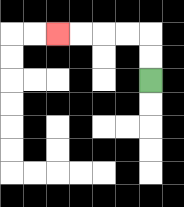{'start': '[6, 3]', 'end': '[2, 1]', 'path_directions': 'U,U,L,L,L,L', 'path_coordinates': '[[6, 3], [6, 2], [6, 1], [5, 1], [4, 1], [3, 1], [2, 1]]'}